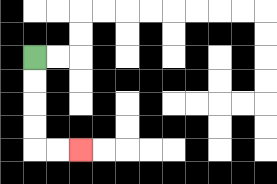{'start': '[1, 2]', 'end': '[3, 6]', 'path_directions': 'D,D,D,D,R,R', 'path_coordinates': '[[1, 2], [1, 3], [1, 4], [1, 5], [1, 6], [2, 6], [3, 6]]'}